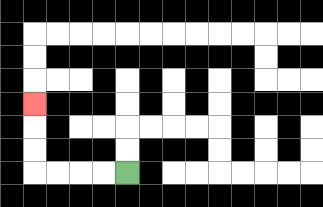{'start': '[5, 7]', 'end': '[1, 4]', 'path_directions': 'L,L,L,L,U,U,U', 'path_coordinates': '[[5, 7], [4, 7], [3, 7], [2, 7], [1, 7], [1, 6], [1, 5], [1, 4]]'}